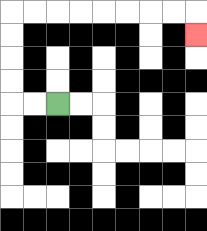{'start': '[2, 4]', 'end': '[8, 1]', 'path_directions': 'L,L,U,U,U,U,R,R,R,R,R,R,R,R,D', 'path_coordinates': '[[2, 4], [1, 4], [0, 4], [0, 3], [0, 2], [0, 1], [0, 0], [1, 0], [2, 0], [3, 0], [4, 0], [5, 0], [6, 0], [7, 0], [8, 0], [8, 1]]'}